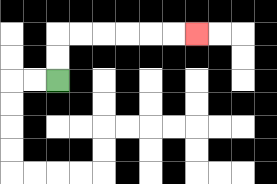{'start': '[2, 3]', 'end': '[8, 1]', 'path_directions': 'U,U,R,R,R,R,R,R', 'path_coordinates': '[[2, 3], [2, 2], [2, 1], [3, 1], [4, 1], [5, 1], [6, 1], [7, 1], [8, 1]]'}